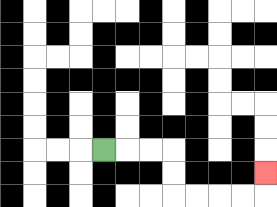{'start': '[4, 6]', 'end': '[11, 7]', 'path_directions': 'R,R,R,D,D,R,R,R,R,U', 'path_coordinates': '[[4, 6], [5, 6], [6, 6], [7, 6], [7, 7], [7, 8], [8, 8], [9, 8], [10, 8], [11, 8], [11, 7]]'}